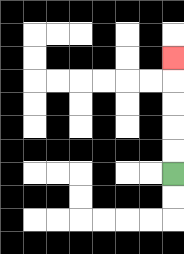{'start': '[7, 7]', 'end': '[7, 2]', 'path_directions': 'U,U,U,U,U', 'path_coordinates': '[[7, 7], [7, 6], [7, 5], [7, 4], [7, 3], [7, 2]]'}